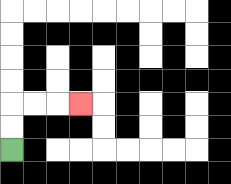{'start': '[0, 6]', 'end': '[3, 4]', 'path_directions': 'U,U,R,R,R', 'path_coordinates': '[[0, 6], [0, 5], [0, 4], [1, 4], [2, 4], [3, 4]]'}